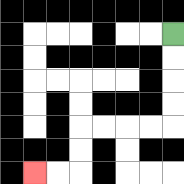{'start': '[7, 1]', 'end': '[1, 7]', 'path_directions': 'D,D,D,D,L,L,L,L,D,D,L,L', 'path_coordinates': '[[7, 1], [7, 2], [7, 3], [7, 4], [7, 5], [6, 5], [5, 5], [4, 5], [3, 5], [3, 6], [3, 7], [2, 7], [1, 7]]'}